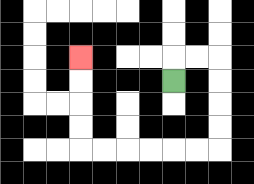{'start': '[7, 3]', 'end': '[3, 2]', 'path_directions': 'U,R,R,D,D,D,D,L,L,L,L,L,L,U,U,U,U', 'path_coordinates': '[[7, 3], [7, 2], [8, 2], [9, 2], [9, 3], [9, 4], [9, 5], [9, 6], [8, 6], [7, 6], [6, 6], [5, 6], [4, 6], [3, 6], [3, 5], [3, 4], [3, 3], [3, 2]]'}